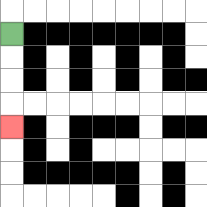{'start': '[0, 1]', 'end': '[0, 5]', 'path_directions': 'D,D,D,D', 'path_coordinates': '[[0, 1], [0, 2], [0, 3], [0, 4], [0, 5]]'}